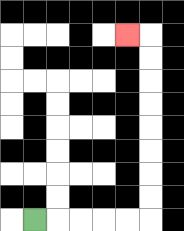{'start': '[1, 9]', 'end': '[5, 1]', 'path_directions': 'R,R,R,R,R,U,U,U,U,U,U,U,U,L', 'path_coordinates': '[[1, 9], [2, 9], [3, 9], [4, 9], [5, 9], [6, 9], [6, 8], [6, 7], [6, 6], [6, 5], [6, 4], [6, 3], [6, 2], [6, 1], [5, 1]]'}